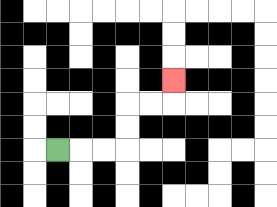{'start': '[2, 6]', 'end': '[7, 3]', 'path_directions': 'R,R,R,U,U,R,R,U', 'path_coordinates': '[[2, 6], [3, 6], [4, 6], [5, 6], [5, 5], [5, 4], [6, 4], [7, 4], [7, 3]]'}